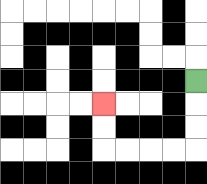{'start': '[8, 3]', 'end': '[4, 4]', 'path_directions': 'D,D,D,L,L,L,L,U,U', 'path_coordinates': '[[8, 3], [8, 4], [8, 5], [8, 6], [7, 6], [6, 6], [5, 6], [4, 6], [4, 5], [4, 4]]'}